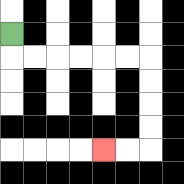{'start': '[0, 1]', 'end': '[4, 6]', 'path_directions': 'D,R,R,R,R,R,R,D,D,D,D,L,L', 'path_coordinates': '[[0, 1], [0, 2], [1, 2], [2, 2], [3, 2], [4, 2], [5, 2], [6, 2], [6, 3], [6, 4], [6, 5], [6, 6], [5, 6], [4, 6]]'}